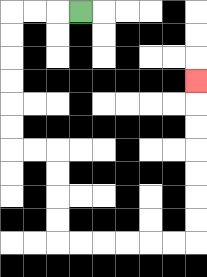{'start': '[3, 0]', 'end': '[8, 3]', 'path_directions': 'L,L,L,D,D,D,D,D,D,R,R,D,D,D,D,R,R,R,R,R,R,U,U,U,U,U,U,U', 'path_coordinates': '[[3, 0], [2, 0], [1, 0], [0, 0], [0, 1], [0, 2], [0, 3], [0, 4], [0, 5], [0, 6], [1, 6], [2, 6], [2, 7], [2, 8], [2, 9], [2, 10], [3, 10], [4, 10], [5, 10], [6, 10], [7, 10], [8, 10], [8, 9], [8, 8], [8, 7], [8, 6], [8, 5], [8, 4], [8, 3]]'}